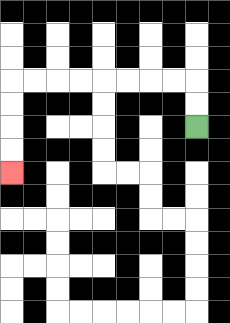{'start': '[8, 5]', 'end': '[0, 7]', 'path_directions': 'U,U,L,L,L,L,L,L,L,L,D,D,D,D', 'path_coordinates': '[[8, 5], [8, 4], [8, 3], [7, 3], [6, 3], [5, 3], [4, 3], [3, 3], [2, 3], [1, 3], [0, 3], [0, 4], [0, 5], [0, 6], [0, 7]]'}